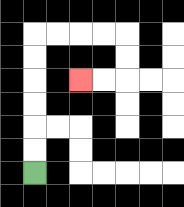{'start': '[1, 7]', 'end': '[3, 3]', 'path_directions': 'U,U,U,U,U,U,R,R,R,R,D,D,L,L', 'path_coordinates': '[[1, 7], [1, 6], [1, 5], [1, 4], [1, 3], [1, 2], [1, 1], [2, 1], [3, 1], [4, 1], [5, 1], [5, 2], [5, 3], [4, 3], [3, 3]]'}